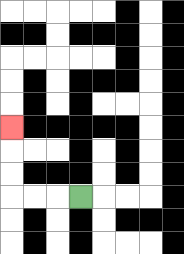{'start': '[3, 8]', 'end': '[0, 5]', 'path_directions': 'L,L,L,U,U,U', 'path_coordinates': '[[3, 8], [2, 8], [1, 8], [0, 8], [0, 7], [0, 6], [0, 5]]'}